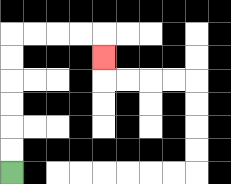{'start': '[0, 7]', 'end': '[4, 2]', 'path_directions': 'U,U,U,U,U,U,R,R,R,R,D', 'path_coordinates': '[[0, 7], [0, 6], [0, 5], [0, 4], [0, 3], [0, 2], [0, 1], [1, 1], [2, 1], [3, 1], [4, 1], [4, 2]]'}